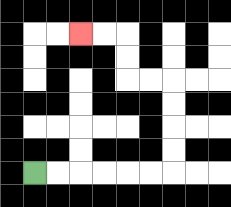{'start': '[1, 7]', 'end': '[3, 1]', 'path_directions': 'R,R,R,R,R,R,U,U,U,U,L,L,U,U,L,L', 'path_coordinates': '[[1, 7], [2, 7], [3, 7], [4, 7], [5, 7], [6, 7], [7, 7], [7, 6], [7, 5], [7, 4], [7, 3], [6, 3], [5, 3], [5, 2], [5, 1], [4, 1], [3, 1]]'}